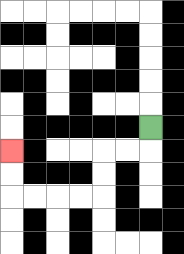{'start': '[6, 5]', 'end': '[0, 6]', 'path_directions': 'D,L,L,D,D,L,L,L,L,U,U', 'path_coordinates': '[[6, 5], [6, 6], [5, 6], [4, 6], [4, 7], [4, 8], [3, 8], [2, 8], [1, 8], [0, 8], [0, 7], [0, 6]]'}